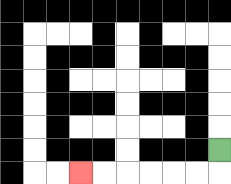{'start': '[9, 6]', 'end': '[3, 7]', 'path_directions': 'D,L,L,L,L,L,L', 'path_coordinates': '[[9, 6], [9, 7], [8, 7], [7, 7], [6, 7], [5, 7], [4, 7], [3, 7]]'}